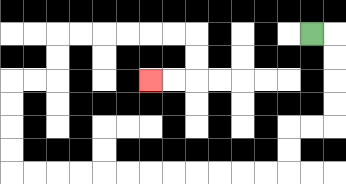{'start': '[13, 1]', 'end': '[6, 3]', 'path_directions': 'R,D,D,D,D,L,L,D,D,L,L,L,L,L,L,L,L,L,L,L,L,U,U,U,U,R,R,U,U,R,R,R,R,R,R,D,D,L,L', 'path_coordinates': '[[13, 1], [14, 1], [14, 2], [14, 3], [14, 4], [14, 5], [13, 5], [12, 5], [12, 6], [12, 7], [11, 7], [10, 7], [9, 7], [8, 7], [7, 7], [6, 7], [5, 7], [4, 7], [3, 7], [2, 7], [1, 7], [0, 7], [0, 6], [0, 5], [0, 4], [0, 3], [1, 3], [2, 3], [2, 2], [2, 1], [3, 1], [4, 1], [5, 1], [6, 1], [7, 1], [8, 1], [8, 2], [8, 3], [7, 3], [6, 3]]'}